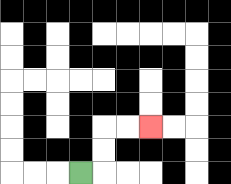{'start': '[3, 7]', 'end': '[6, 5]', 'path_directions': 'R,U,U,R,R', 'path_coordinates': '[[3, 7], [4, 7], [4, 6], [4, 5], [5, 5], [6, 5]]'}